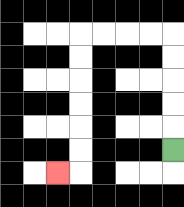{'start': '[7, 6]', 'end': '[2, 7]', 'path_directions': 'U,U,U,U,U,L,L,L,L,D,D,D,D,D,D,L', 'path_coordinates': '[[7, 6], [7, 5], [7, 4], [7, 3], [7, 2], [7, 1], [6, 1], [5, 1], [4, 1], [3, 1], [3, 2], [3, 3], [3, 4], [3, 5], [3, 6], [3, 7], [2, 7]]'}